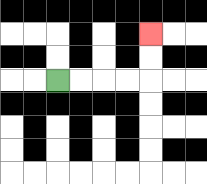{'start': '[2, 3]', 'end': '[6, 1]', 'path_directions': 'R,R,R,R,U,U', 'path_coordinates': '[[2, 3], [3, 3], [4, 3], [5, 3], [6, 3], [6, 2], [6, 1]]'}